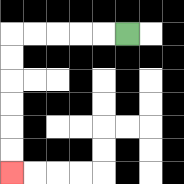{'start': '[5, 1]', 'end': '[0, 7]', 'path_directions': 'L,L,L,L,L,D,D,D,D,D,D', 'path_coordinates': '[[5, 1], [4, 1], [3, 1], [2, 1], [1, 1], [0, 1], [0, 2], [0, 3], [0, 4], [0, 5], [0, 6], [0, 7]]'}